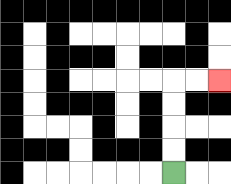{'start': '[7, 7]', 'end': '[9, 3]', 'path_directions': 'U,U,U,U,R,R', 'path_coordinates': '[[7, 7], [7, 6], [7, 5], [7, 4], [7, 3], [8, 3], [9, 3]]'}